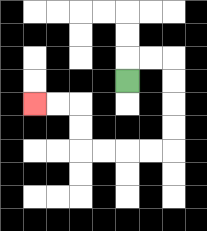{'start': '[5, 3]', 'end': '[1, 4]', 'path_directions': 'U,R,R,D,D,D,D,L,L,L,L,U,U,L,L', 'path_coordinates': '[[5, 3], [5, 2], [6, 2], [7, 2], [7, 3], [7, 4], [7, 5], [7, 6], [6, 6], [5, 6], [4, 6], [3, 6], [3, 5], [3, 4], [2, 4], [1, 4]]'}